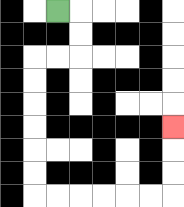{'start': '[2, 0]', 'end': '[7, 5]', 'path_directions': 'R,D,D,L,L,D,D,D,D,D,D,R,R,R,R,R,R,U,U,U', 'path_coordinates': '[[2, 0], [3, 0], [3, 1], [3, 2], [2, 2], [1, 2], [1, 3], [1, 4], [1, 5], [1, 6], [1, 7], [1, 8], [2, 8], [3, 8], [4, 8], [5, 8], [6, 8], [7, 8], [7, 7], [7, 6], [7, 5]]'}